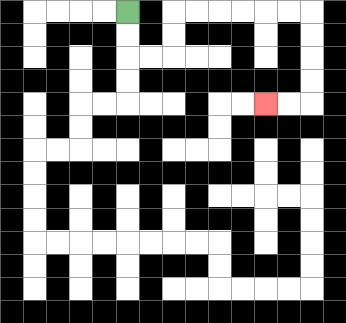{'start': '[5, 0]', 'end': '[11, 4]', 'path_directions': 'D,D,R,R,U,U,R,R,R,R,R,R,D,D,D,D,L,L', 'path_coordinates': '[[5, 0], [5, 1], [5, 2], [6, 2], [7, 2], [7, 1], [7, 0], [8, 0], [9, 0], [10, 0], [11, 0], [12, 0], [13, 0], [13, 1], [13, 2], [13, 3], [13, 4], [12, 4], [11, 4]]'}